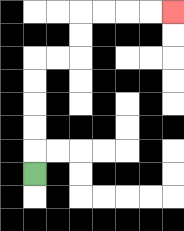{'start': '[1, 7]', 'end': '[7, 0]', 'path_directions': 'U,U,U,U,U,R,R,U,U,R,R,R,R', 'path_coordinates': '[[1, 7], [1, 6], [1, 5], [1, 4], [1, 3], [1, 2], [2, 2], [3, 2], [3, 1], [3, 0], [4, 0], [5, 0], [6, 0], [7, 0]]'}